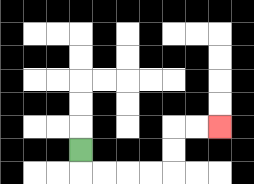{'start': '[3, 6]', 'end': '[9, 5]', 'path_directions': 'D,R,R,R,R,U,U,R,R', 'path_coordinates': '[[3, 6], [3, 7], [4, 7], [5, 7], [6, 7], [7, 7], [7, 6], [7, 5], [8, 5], [9, 5]]'}